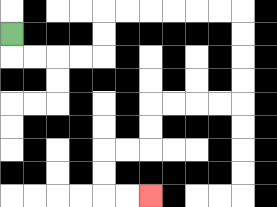{'start': '[0, 1]', 'end': '[6, 8]', 'path_directions': 'D,R,R,R,R,U,U,R,R,R,R,R,R,D,D,D,D,L,L,L,L,D,D,L,L,D,D,R,R', 'path_coordinates': '[[0, 1], [0, 2], [1, 2], [2, 2], [3, 2], [4, 2], [4, 1], [4, 0], [5, 0], [6, 0], [7, 0], [8, 0], [9, 0], [10, 0], [10, 1], [10, 2], [10, 3], [10, 4], [9, 4], [8, 4], [7, 4], [6, 4], [6, 5], [6, 6], [5, 6], [4, 6], [4, 7], [4, 8], [5, 8], [6, 8]]'}